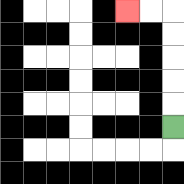{'start': '[7, 5]', 'end': '[5, 0]', 'path_directions': 'U,U,U,U,U,L,L', 'path_coordinates': '[[7, 5], [7, 4], [7, 3], [7, 2], [7, 1], [7, 0], [6, 0], [5, 0]]'}